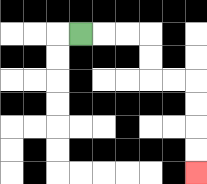{'start': '[3, 1]', 'end': '[8, 7]', 'path_directions': 'R,R,R,D,D,R,R,D,D,D,D', 'path_coordinates': '[[3, 1], [4, 1], [5, 1], [6, 1], [6, 2], [6, 3], [7, 3], [8, 3], [8, 4], [8, 5], [8, 6], [8, 7]]'}